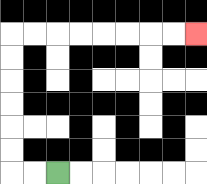{'start': '[2, 7]', 'end': '[8, 1]', 'path_directions': 'L,L,U,U,U,U,U,U,R,R,R,R,R,R,R,R', 'path_coordinates': '[[2, 7], [1, 7], [0, 7], [0, 6], [0, 5], [0, 4], [0, 3], [0, 2], [0, 1], [1, 1], [2, 1], [3, 1], [4, 1], [5, 1], [6, 1], [7, 1], [8, 1]]'}